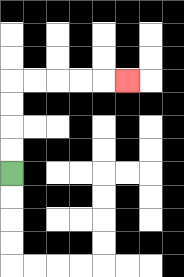{'start': '[0, 7]', 'end': '[5, 3]', 'path_directions': 'U,U,U,U,R,R,R,R,R', 'path_coordinates': '[[0, 7], [0, 6], [0, 5], [0, 4], [0, 3], [1, 3], [2, 3], [3, 3], [4, 3], [5, 3]]'}